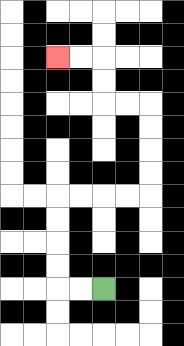{'start': '[4, 12]', 'end': '[2, 2]', 'path_directions': 'L,L,U,U,U,U,R,R,R,R,U,U,U,U,L,L,U,U,L,L', 'path_coordinates': '[[4, 12], [3, 12], [2, 12], [2, 11], [2, 10], [2, 9], [2, 8], [3, 8], [4, 8], [5, 8], [6, 8], [6, 7], [6, 6], [6, 5], [6, 4], [5, 4], [4, 4], [4, 3], [4, 2], [3, 2], [2, 2]]'}